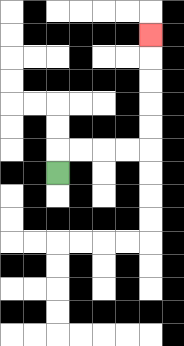{'start': '[2, 7]', 'end': '[6, 1]', 'path_directions': 'U,R,R,R,R,U,U,U,U,U', 'path_coordinates': '[[2, 7], [2, 6], [3, 6], [4, 6], [5, 6], [6, 6], [6, 5], [6, 4], [6, 3], [6, 2], [6, 1]]'}